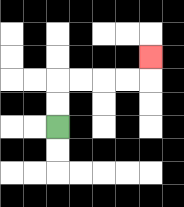{'start': '[2, 5]', 'end': '[6, 2]', 'path_directions': 'U,U,R,R,R,R,U', 'path_coordinates': '[[2, 5], [2, 4], [2, 3], [3, 3], [4, 3], [5, 3], [6, 3], [6, 2]]'}